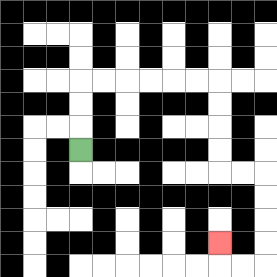{'start': '[3, 6]', 'end': '[9, 10]', 'path_directions': 'U,U,U,R,R,R,R,R,R,D,D,D,D,R,R,D,D,D,D,L,L,U', 'path_coordinates': '[[3, 6], [3, 5], [3, 4], [3, 3], [4, 3], [5, 3], [6, 3], [7, 3], [8, 3], [9, 3], [9, 4], [9, 5], [9, 6], [9, 7], [10, 7], [11, 7], [11, 8], [11, 9], [11, 10], [11, 11], [10, 11], [9, 11], [9, 10]]'}